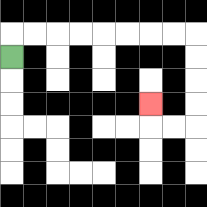{'start': '[0, 2]', 'end': '[6, 4]', 'path_directions': 'U,R,R,R,R,R,R,R,R,D,D,D,D,L,L,U', 'path_coordinates': '[[0, 2], [0, 1], [1, 1], [2, 1], [3, 1], [4, 1], [5, 1], [6, 1], [7, 1], [8, 1], [8, 2], [8, 3], [8, 4], [8, 5], [7, 5], [6, 5], [6, 4]]'}